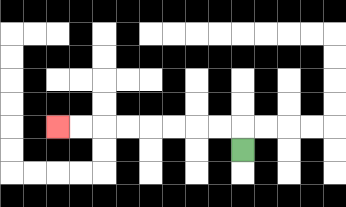{'start': '[10, 6]', 'end': '[2, 5]', 'path_directions': 'U,L,L,L,L,L,L,L,L', 'path_coordinates': '[[10, 6], [10, 5], [9, 5], [8, 5], [7, 5], [6, 5], [5, 5], [4, 5], [3, 5], [2, 5]]'}